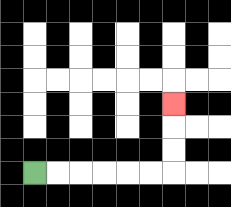{'start': '[1, 7]', 'end': '[7, 4]', 'path_directions': 'R,R,R,R,R,R,U,U,U', 'path_coordinates': '[[1, 7], [2, 7], [3, 7], [4, 7], [5, 7], [6, 7], [7, 7], [7, 6], [7, 5], [7, 4]]'}